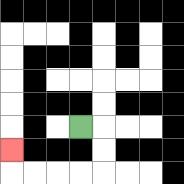{'start': '[3, 5]', 'end': '[0, 6]', 'path_directions': 'R,D,D,L,L,L,L,U', 'path_coordinates': '[[3, 5], [4, 5], [4, 6], [4, 7], [3, 7], [2, 7], [1, 7], [0, 7], [0, 6]]'}